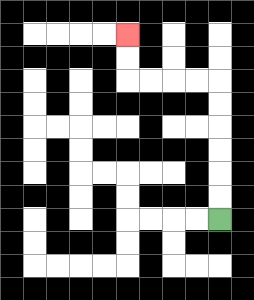{'start': '[9, 9]', 'end': '[5, 1]', 'path_directions': 'U,U,U,U,U,U,L,L,L,L,U,U', 'path_coordinates': '[[9, 9], [9, 8], [9, 7], [9, 6], [9, 5], [9, 4], [9, 3], [8, 3], [7, 3], [6, 3], [5, 3], [5, 2], [5, 1]]'}